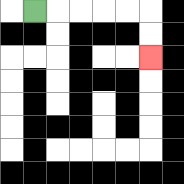{'start': '[1, 0]', 'end': '[6, 2]', 'path_directions': 'R,R,R,R,R,D,D', 'path_coordinates': '[[1, 0], [2, 0], [3, 0], [4, 0], [5, 0], [6, 0], [6, 1], [6, 2]]'}